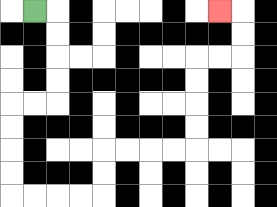{'start': '[1, 0]', 'end': '[9, 0]', 'path_directions': 'R,D,D,D,D,L,L,D,D,D,D,R,R,R,R,U,U,R,R,R,R,U,U,U,U,R,R,U,U,L', 'path_coordinates': '[[1, 0], [2, 0], [2, 1], [2, 2], [2, 3], [2, 4], [1, 4], [0, 4], [0, 5], [0, 6], [0, 7], [0, 8], [1, 8], [2, 8], [3, 8], [4, 8], [4, 7], [4, 6], [5, 6], [6, 6], [7, 6], [8, 6], [8, 5], [8, 4], [8, 3], [8, 2], [9, 2], [10, 2], [10, 1], [10, 0], [9, 0]]'}